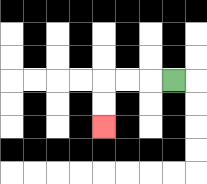{'start': '[7, 3]', 'end': '[4, 5]', 'path_directions': 'L,L,L,D,D', 'path_coordinates': '[[7, 3], [6, 3], [5, 3], [4, 3], [4, 4], [4, 5]]'}